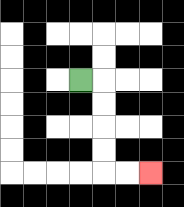{'start': '[3, 3]', 'end': '[6, 7]', 'path_directions': 'R,D,D,D,D,R,R', 'path_coordinates': '[[3, 3], [4, 3], [4, 4], [4, 5], [4, 6], [4, 7], [5, 7], [6, 7]]'}